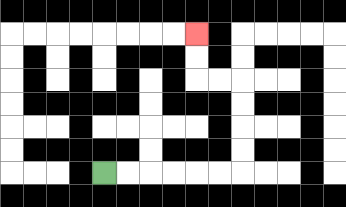{'start': '[4, 7]', 'end': '[8, 1]', 'path_directions': 'R,R,R,R,R,R,U,U,U,U,L,L,U,U', 'path_coordinates': '[[4, 7], [5, 7], [6, 7], [7, 7], [8, 7], [9, 7], [10, 7], [10, 6], [10, 5], [10, 4], [10, 3], [9, 3], [8, 3], [8, 2], [8, 1]]'}